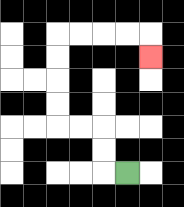{'start': '[5, 7]', 'end': '[6, 2]', 'path_directions': 'L,U,U,L,L,U,U,U,U,R,R,R,R,D', 'path_coordinates': '[[5, 7], [4, 7], [4, 6], [4, 5], [3, 5], [2, 5], [2, 4], [2, 3], [2, 2], [2, 1], [3, 1], [4, 1], [5, 1], [6, 1], [6, 2]]'}